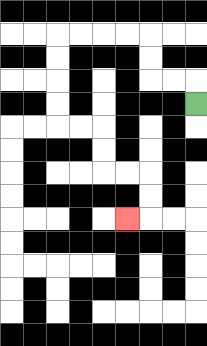{'start': '[8, 4]', 'end': '[5, 9]', 'path_directions': 'U,L,L,U,U,L,L,L,L,D,D,D,D,R,R,D,D,R,R,D,D,L', 'path_coordinates': '[[8, 4], [8, 3], [7, 3], [6, 3], [6, 2], [6, 1], [5, 1], [4, 1], [3, 1], [2, 1], [2, 2], [2, 3], [2, 4], [2, 5], [3, 5], [4, 5], [4, 6], [4, 7], [5, 7], [6, 7], [6, 8], [6, 9], [5, 9]]'}